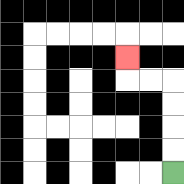{'start': '[7, 7]', 'end': '[5, 2]', 'path_directions': 'U,U,U,U,L,L,U', 'path_coordinates': '[[7, 7], [7, 6], [7, 5], [7, 4], [7, 3], [6, 3], [5, 3], [5, 2]]'}